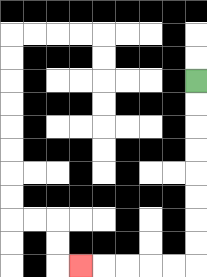{'start': '[8, 3]', 'end': '[3, 11]', 'path_directions': 'D,D,D,D,D,D,D,D,L,L,L,L,L', 'path_coordinates': '[[8, 3], [8, 4], [8, 5], [8, 6], [8, 7], [8, 8], [8, 9], [8, 10], [8, 11], [7, 11], [6, 11], [5, 11], [4, 11], [3, 11]]'}